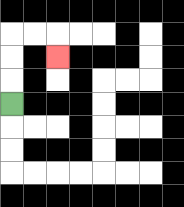{'start': '[0, 4]', 'end': '[2, 2]', 'path_directions': 'U,U,U,R,R,D', 'path_coordinates': '[[0, 4], [0, 3], [0, 2], [0, 1], [1, 1], [2, 1], [2, 2]]'}